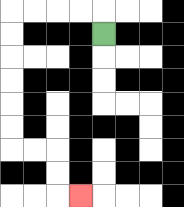{'start': '[4, 1]', 'end': '[3, 8]', 'path_directions': 'U,L,L,L,L,D,D,D,D,D,D,R,R,D,D,R', 'path_coordinates': '[[4, 1], [4, 0], [3, 0], [2, 0], [1, 0], [0, 0], [0, 1], [0, 2], [0, 3], [0, 4], [0, 5], [0, 6], [1, 6], [2, 6], [2, 7], [2, 8], [3, 8]]'}